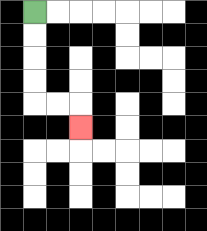{'start': '[1, 0]', 'end': '[3, 5]', 'path_directions': 'D,D,D,D,R,R,D', 'path_coordinates': '[[1, 0], [1, 1], [1, 2], [1, 3], [1, 4], [2, 4], [3, 4], [3, 5]]'}